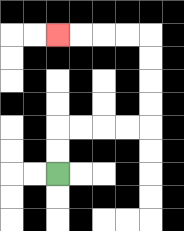{'start': '[2, 7]', 'end': '[2, 1]', 'path_directions': 'U,U,R,R,R,R,U,U,U,U,L,L,L,L', 'path_coordinates': '[[2, 7], [2, 6], [2, 5], [3, 5], [4, 5], [5, 5], [6, 5], [6, 4], [6, 3], [6, 2], [6, 1], [5, 1], [4, 1], [3, 1], [2, 1]]'}